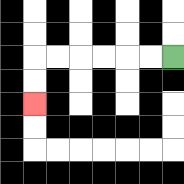{'start': '[7, 2]', 'end': '[1, 4]', 'path_directions': 'L,L,L,L,L,L,D,D', 'path_coordinates': '[[7, 2], [6, 2], [5, 2], [4, 2], [3, 2], [2, 2], [1, 2], [1, 3], [1, 4]]'}